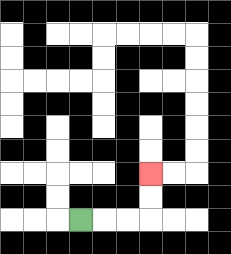{'start': '[3, 9]', 'end': '[6, 7]', 'path_directions': 'R,R,R,U,U', 'path_coordinates': '[[3, 9], [4, 9], [5, 9], [6, 9], [6, 8], [6, 7]]'}